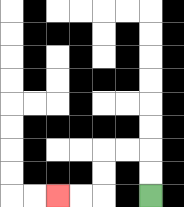{'start': '[6, 8]', 'end': '[2, 8]', 'path_directions': 'U,U,L,L,D,D,L,L', 'path_coordinates': '[[6, 8], [6, 7], [6, 6], [5, 6], [4, 6], [4, 7], [4, 8], [3, 8], [2, 8]]'}